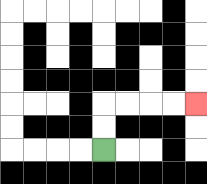{'start': '[4, 6]', 'end': '[8, 4]', 'path_directions': 'U,U,R,R,R,R', 'path_coordinates': '[[4, 6], [4, 5], [4, 4], [5, 4], [6, 4], [7, 4], [8, 4]]'}